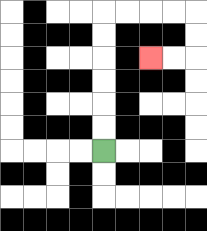{'start': '[4, 6]', 'end': '[6, 2]', 'path_directions': 'U,U,U,U,U,U,R,R,R,R,D,D,L,L', 'path_coordinates': '[[4, 6], [4, 5], [4, 4], [4, 3], [4, 2], [4, 1], [4, 0], [5, 0], [6, 0], [7, 0], [8, 0], [8, 1], [8, 2], [7, 2], [6, 2]]'}